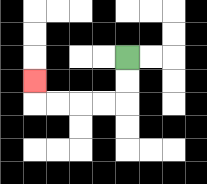{'start': '[5, 2]', 'end': '[1, 3]', 'path_directions': 'D,D,L,L,L,L,U', 'path_coordinates': '[[5, 2], [5, 3], [5, 4], [4, 4], [3, 4], [2, 4], [1, 4], [1, 3]]'}